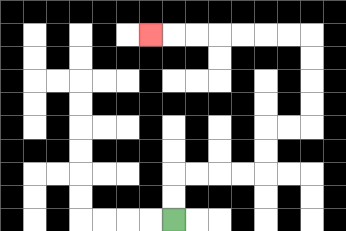{'start': '[7, 9]', 'end': '[6, 1]', 'path_directions': 'U,U,R,R,R,R,U,U,R,R,U,U,U,U,L,L,L,L,L,L,L', 'path_coordinates': '[[7, 9], [7, 8], [7, 7], [8, 7], [9, 7], [10, 7], [11, 7], [11, 6], [11, 5], [12, 5], [13, 5], [13, 4], [13, 3], [13, 2], [13, 1], [12, 1], [11, 1], [10, 1], [9, 1], [8, 1], [7, 1], [6, 1]]'}